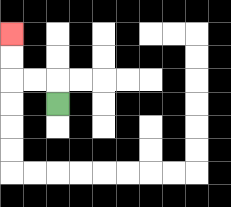{'start': '[2, 4]', 'end': '[0, 1]', 'path_directions': 'U,L,L,U,U', 'path_coordinates': '[[2, 4], [2, 3], [1, 3], [0, 3], [0, 2], [0, 1]]'}